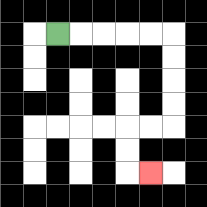{'start': '[2, 1]', 'end': '[6, 7]', 'path_directions': 'R,R,R,R,R,D,D,D,D,L,L,D,D,R', 'path_coordinates': '[[2, 1], [3, 1], [4, 1], [5, 1], [6, 1], [7, 1], [7, 2], [7, 3], [7, 4], [7, 5], [6, 5], [5, 5], [5, 6], [5, 7], [6, 7]]'}